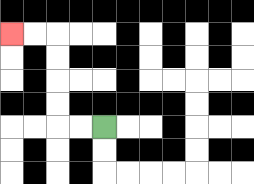{'start': '[4, 5]', 'end': '[0, 1]', 'path_directions': 'L,L,U,U,U,U,L,L', 'path_coordinates': '[[4, 5], [3, 5], [2, 5], [2, 4], [2, 3], [2, 2], [2, 1], [1, 1], [0, 1]]'}